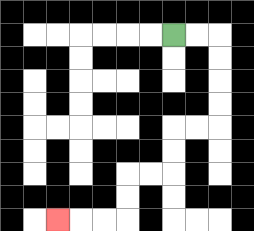{'start': '[7, 1]', 'end': '[2, 9]', 'path_directions': 'R,R,D,D,D,D,L,L,D,D,L,L,D,D,L,L,L', 'path_coordinates': '[[7, 1], [8, 1], [9, 1], [9, 2], [9, 3], [9, 4], [9, 5], [8, 5], [7, 5], [7, 6], [7, 7], [6, 7], [5, 7], [5, 8], [5, 9], [4, 9], [3, 9], [2, 9]]'}